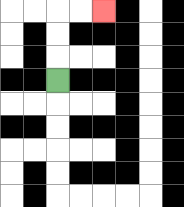{'start': '[2, 3]', 'end': '[4, 0]', 'path_directions': 'U,U,U,R,R', 'path_coordinates': '[[2, 3], [2, 2], [2, 1], [2, 0], [3, 0], [4, 0]]'}